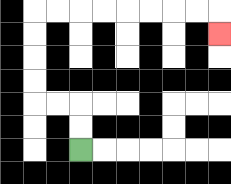{'start': '[3, 6]', 'end': '[9, 1]', 'path_directions': 'U,U,L,L,U,U,U,U,R,R,R,R,R,R,R,R,D', 'path_coordinates': '[[3, 6], [3, 5], [3, 4], [2, 4], [1, 4], [1, 3], [1, 2], [1, 1], [1, 0], [2, 0], [3, 0], [4, 0], [5, 0], [6, 0], [7, 0], [8, 0], [9, 0], [9, 1]]'}